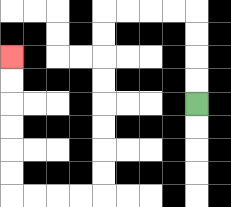{'start': '[8, 4]', 'end': '[0, 2]', 'path_directions': 'U,U,U,U,L,L,L,L,D,D,D,D,D,D,D,D,L,L,L,L,U,U,U,U,U,U', 'path_coordinates': '[[8, 4], [8, 3], [8, 2], [8, 1], [8, 0], [7, 0], [6, 0], [5, 0], [4, 0], [4, 1], [4, 2], [4, 3], [4, 4], [4, 5], [4, 6], [4, 7], [4, 8], [3, 8], [2, 8], [1, 8], [0, 8], [0, 7], [0, 6], [0, 5], [0, 4], [0, 3], [0, 2]]'}